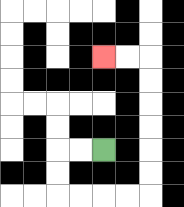{'start': '[4, 6]', 'end': '[4, 2]', 'path_directions': 'L,L,D,D,R,R,R,R,U,U,U,U,U,U,L,L', 'path_coordinates': '[[4, 6], [3, 6], [2, 6], [2, 7], [2, 8], [3, 8], [4, 8], [5, 8], [6, 8], [6, 7], [6, 6], [6, 5], [6, 4], [6, 3], [6, 2], [5, 2], [4, 2]]'}